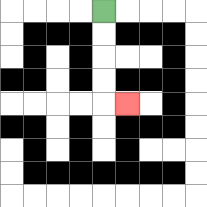{'start': '[4, 0]', 'end': '[5, 4]', 'path_directions': 'D,D,D,D,R', 'path_coordinates': '[[4, 0], [4, 1], [4, 2], [4, 3], [4, 4], [5, 4]]'}